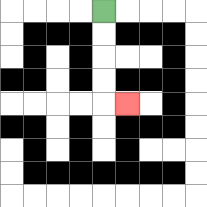{'start': '[4, 0]', 'end': '[5, 4]', 'path_directions': 'D,D,D,D,R', 'path_coordinates': '[[4, 0], [4, 1], [4, 2], [4, 3], [4, 4], [5, 4]]'}